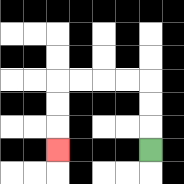{'start': '[6, 6]', 'end': '[2, 6]', 'path_directions': 'U,U,U,L,L,L,L,D,D,D', 'path_coordinates': '[[6, 6], [6, 5], [6, 4], [6, 3], [5, 3], [4, 3], [3, 3], [2, 3], [2, 4], [2, 5], [2, 6]]'}